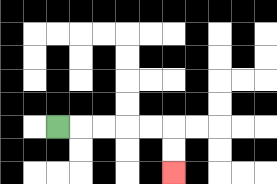{'start': '[2, 5]', 'end': '[7, 7]', 'path_directions': 'R,R,R,R,R,D,D', 'path_coordinates': '[[2, 5], [3, 5], [4, 5], [5, 5], [6, 5], [7, 5], [7, 6], [7, 7]]'}